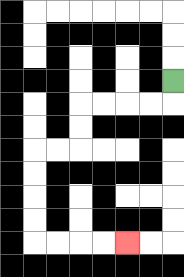{'start': '[7, 3]', 'end': '[5, 10]', 'path_directions': 'D,L,L,L,L,D,D,L,L,D,D,D,D,R,R,R,R', 'path_coordinates': '[[7, 3], [7, 4], [6, 4], [5, 4], [4, 4], [3, 4], [3, 5], [3, 6], [2, 6], [1, 6], [1, 7], [1, 8], [1, 9], [1, 10], [2, 10], [3, 10], [4, 10], [5, 10]]'}